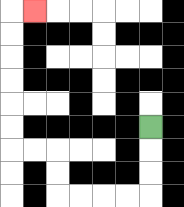{'start': '[6, 5]', 'end': '[1, 0]', 'path_directions': 'D,D,D,L,L,L,L,U,U,L,L,U,U,U,U,U,U,R', 'path_coordinates': '[[6, 5], [6, 6], [6, 7], [6, 8], [5, 8], [4, 8], [3, 8], [2, 8], [2, 7], [2, 6], [1, 6], [0, 6], [0, 5], [0, 4], [0, 3], [0, 2], [0, 1], [0, 0], [1, 0]]'}